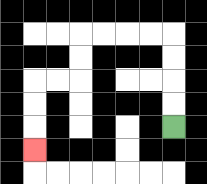{'start': '[7, 5]', 'end': '[1, 6]', 'path_directions': 'U,U,U,U,L,L,L,L,D,D,L,L,D,D,D', 'path_coordinates': '[[7, 5], [7, 4], [7, 3], [7, 2], [7, 1], [6, 1], [5, 1], [4, 1], [3, 1], [3, 2], [3, 3], [2, 3], [1, 3], [1, 4], [1, 5], [1, 6]]'}